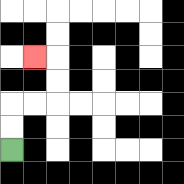{'start': '[0, 6]', 'end': '[1, 2]', 'path_directions': 'U,U,R,R,U,U,L', 'path_coordinates': '[[0, 6], [0, 5], [0, 4], [1, 4], [2, 4], [2, 3], [2, 2], [1, 2]]'}